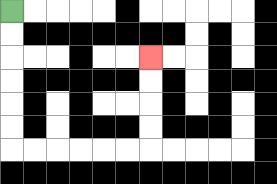{'start': '[0, 0]', 'end': '[6, 2]', 'path_directions': 'D,D,D,D,D,D,R,R,R,R,R,R,U,U,U,U', 'path_coordinates': '[[0, 0], [0, 1], [0, 2], [0, 3], [0, 4], [0, 5], [0, 6], [1, 6], [2, 6], [3, 6], [4, 6], [5, 6], [6, 6], [6, 5], [6, 4], [6, 3], [6, 2]]'}